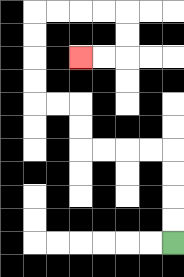{'start': '[7, 10]', 'end': '[3, 2]', 'path_directions': 'U,U,U,U,L,L,L,L,U,U,L,L,U,U,U,U,R,R,R,R,D,D,L,L', 'path_coordinates': '[[7, 10], [7, 9], [7, 8], [7, 7], [7, 6], [6, 6], [5, 6], [4, 6], [3, 6], [3, 5], [3, 4], [2, 4], [1, 4], [1, 3], [1, 2], [1, 1], [1, 0], [2, 0], [3, 0], [4, 0], [5, 0], [5, 1], [5, 2], [4, 2], [3, 2]]'}